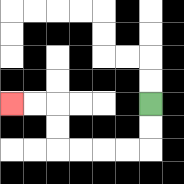{'start': '[6, 4]', 'end': '[0, 4]', 'path_directions': 'D,D,L,L,L,L,U,U,L,L', 'path_coordinates': '[[6, 4], [6, 5], [6, 6], [5, 6], [4, 6], [3, 6], [2, 6], [2, 5], [2, 4], [1, 4], [0, 4]]'}